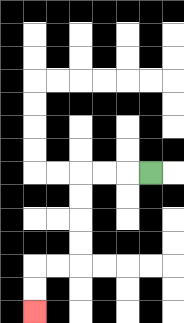{'start': '[6, 7]', 'end': '[1, 13]', 'path_directions': 'L,L,L,D,D,D,D,L,L,D,D', 'path_coordinates': '[[6, 7], [5, 7], [4, 7], [3, 7], [3, 8], [3, 9], [3, 10], [3, 11], [2, 11], [1, 11], [1, 12], [1, 13]]'}